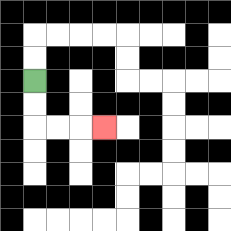{'start': '[1, 3]', 'end': '[4, 5]', 'path_directions': 'D,D,R,R,R', 'path_coordinates': '[[1, 3], [1, 4], [1, 5], [2, 5], [3, 5], [4, 5]]'}